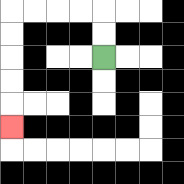{'start': '[4, 2]', 'end': '[0, 5]', 'path_directions': 'U,U,L,L,L,L,D,D,D,D,D', 'path_coordinates': '[[4, 2], [4, 1], [4, 0], [3, 0], [2, 0], [1, 0], [0, 0], [0, 1], [0, 2], [0, 3], [0, 4], [0, 5]]'}